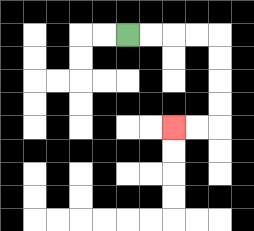{'start': '[5, 1]', 'end': '[7, 5]', 'path_directions': 'R,R,R,R,D,D,D,D,L,L', 'path_coordinates': '[[5, 1], [6, 1], [7, 1], [8, 1], [9, 1], [9, 2], [9, 3], [9, 4], [9, 5], [8, 5], [7, 5]]'}